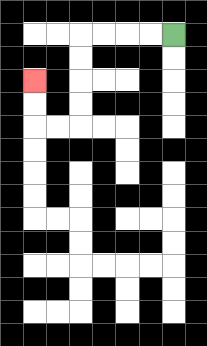{'start': '[7, 1]', 'end': '[1, 3]', 'path_directions': 'L,L,L,L,D,D,D,D,L,L,U,U', 'path_coordinates': '[[7, 1], [6, 1], [5, 1], [4, 1], [3, 1], [3, 2], [3, 3], [3, 4], [3, 5], [2, 5], [1, 5], [1, 4], [1, 3]]'}